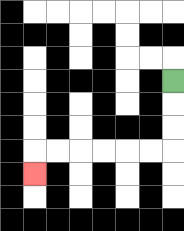{'start': '[7, 3]', 'end': '[1, 7]', 'path_directions': 'D,D,D,L,L,L,L,L,L,D', 'path_coordinates': '[[7, 3], [7, 4], [7, 5], [7, 6], [6, 6], [5, 6], [4, 6], [3, 6], [2, 6], [1, 6], [1, 7]]'}